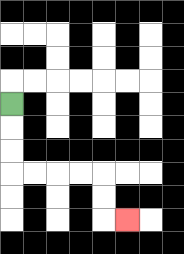{'start': '[0, 4]', 'end': '[5, 9]', 'path_directions': 'D,D,D,R,R,R,R,D,D,R', 'path_coordinates': '[[0, 4], [0, 5], [0, 6], [0, 7], [1, 7], [2, 7], [3, 7], [4, 7], [4, 8], [4, 9], [5, 9]]'}